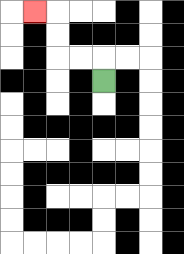{'start': '[4, 3]', 'end': '[1, 0]', 'path_directions': 'U,L,L,U,U,L', 'path_coordinates': '[[4, 3], [4, 2], [3, 2], [2, 2], [2, 1], [2, 0], [1, 0]]'}